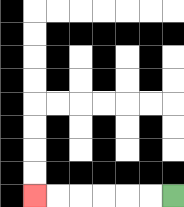{'start': '[7, 8]', 'end': '[1, 8]', 'path_directions': 'L,L,L,L,L,L', 'path_coordinates': '[[7, 8], [6, 8], [5, 8], [4, 8], [3, 8], [2, 8], [1, 8]]'}